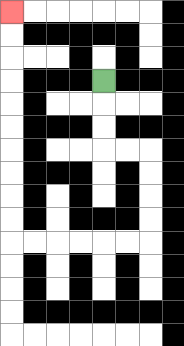{'start': '[4, 3]', 'end': '[0, 0]', 'path_directions': 'D,D,D,R,R,D,D,D,D,L,L,L,L,L,L,U,U,U,U,U,U,U,U,U,U', 'path_coordinates': '[[4, 3], [4, 4], [4, 5], [4, 6], [5, 6], [6, 6], [6, 7], [6, 8], [6, 9], [6, 10], [5, 10], [4, 10], [3, 10], [2, 10], [1, 10], [0, 10], [0, 9], [0, 8], [0, 7], [0, 6], [0, 5], [0, 4], [0, 3], [0, 2], [0, 1], [0, 0]]'}